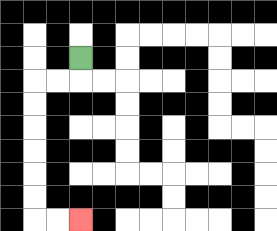{'start': '[3, 2]', 'end': '[3, 9]', 'path_directions': 'D,L,L,D,D,D,D,D,D,R,R', 'path_coordinates': '[[3, 2], [3, 3], [2, 3], [1, 3], [1, 4], [1, 5], [1, 6], [1, 7], [1, 8], [1, 9], [2, 9], [3, 9]]'}